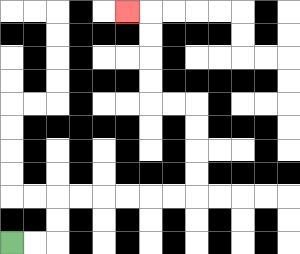{'start': '[0, 10]', 'end': '[5, 0]', 'path_directions': 'R,R,U,U,R,R,R,R,R,R,U,U,U,U,L,L,U,U,U,U,L', 'path_coordinates': '[[0, 10], [1, 10], [2, 10], [2, 9], [2, 8], [3, 8], [4, 8], [5, 8], [6, 8], [7, 8], [8, 8], [8, 7], [8, 6], [8, 5], [8, 4], [7, 4], [6, 4], [6, 3], [6, 2], [6, 1], [6, 0], [5, 0]]'}